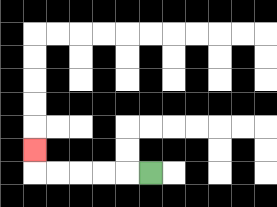{'start': '[6, 7]', 'end': '[1, 6]', 'path_directions': 'L,L,L,L,L,U', 'path_coordinates': '[[6, 7], [5, 7], [4, 7], [3, 7], [2, 7], [1, 7], [1, 6]]'}